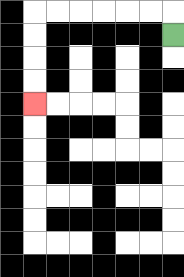{'start': '[7, 1]', 'end': '[1, 4]', 'path_directions': 'U,L,L,L,L,L,L,D,D,D,D', 'path_coordinates': '[[7, 1], [7, 0], [6, 0], [5, 0], [4, 0], [3, 0], [2, 0], [1, 0], [1, 1], [1, 2], [1, 3], [1, 4]]'}